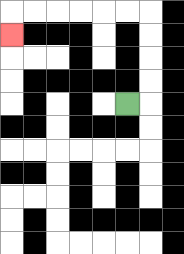{'start': '[5, 4]', 'end': '[0, 1]', 'path_directions': 'R,U,U,U,U,L,L,L,L,L,L,D', 'path_coordinates': '[[5, 4], [6, 4], [6, 3], [6, 2], [6, 1], [6, 0], [5, 0], [4, 0], [3, 0], [2, 0], [1, 0], [0, 0], [0, 1]]'}